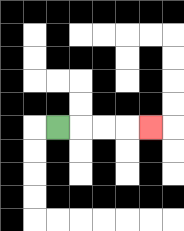{'start': '[2, 5]', 'end': '[6, 5]', 'path_directions': 'R,R,R,R', 'path_coordinates': '[[2, 5], [3, 5], [4, 5], [5, 5], [6, 5]]'}